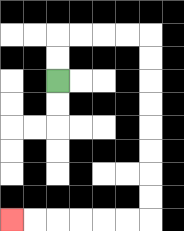{'start': '[2, 3]', 'end': '[0, 9]', 'path_directions': 'U,U,R,R,R,R,D,D,D,D,D,D,D,D,L,L,L,L,L,L', 'path_coordinates': '[[2, 3], [2, 2], [2, 1], [3, 1], [4, 1], [5, 1], [6, 1], [6, 2], [6, 3], [6, 4], [6, 5], [6, 6], [6, 7], [6, 8], [6, 9], [5, 9], [4, 9], [3, 9], [2, 9], [1, 9], [0, 9]]'}